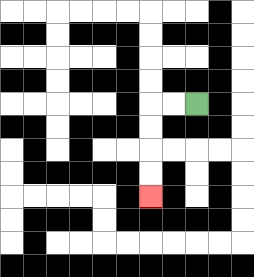{'start': '[8, 4]', 'end': '[6, 8]', 'path_directions': 'L,L,D,D,D,D', 'path_coordinates': '[[8, 4], [7, 4], [6, 4], [6, 5], [6, 6], [6, 7], [6, 8]]'}